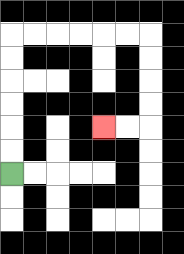{'start': '[0, 7]', 'end': '[4, 5]', 'path_directions': 'U,U,U,U,U,U,R,R,R,R,R,R,D,D,D,D,L,L', 'path_coordinates': '[[0, 7], [0, 6], [0, 5], [0, 4], [0, 3], [0, 2], [0, 1], [1, 1], [2, 1], [3, 1], [4, 1], [5, 1], [6, 1], [6, 2], [6, 3], [6, 4], [6, 5], [5, 5], [4, 5]]'}